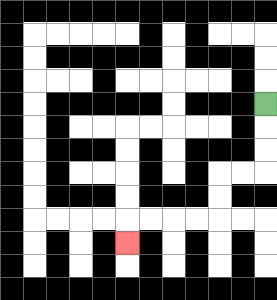{'start': '[11, 4]', 'end': '[5, 10]', 'path_directions': 'D,D,D,L,L,D,D,L,L,L,L,D', 'path_coordinates': '[[11, 4], [11, 5], [11, 6], [11, 7], [10, 7], [9, 7], [9, 8], [9, 9], [8, 9], [7, 9], [6, 9], [5, 9], [5, 10]]'}